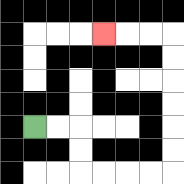{'start': '[1, 5]', 'end': '[4, 1]', 'path_directions': 'R,R,D,D,R,R,R,R,U,U,U,U,U,U,L,L,L', 'path_coordinates': '[[1, 5], [2, 5], [3, 5], [3, 6], [3, 7], [4, 7], [5, 7], [6, 7], [7, 7], [7, 6], [7, 5], [7, 4], [7, 3], [7, 2], [7, 1], [6, 1], [5, 1], [4, 1]]'}